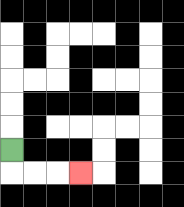{'start': '[0, 6]', 'end': '[3, 7]', 'path_directions': 'D,R,R,R', 'path_coordinates': '[[0, 6], [0, 7], [1, 7], [2, 7], [3, 7]]'}